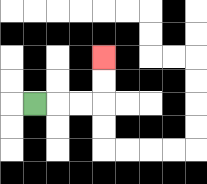{'start': '[1, 4]', 'end': '[4, 2]', 'path_directions': 'R,R,R,U,U', 'path_coordinates': '[[1, 4], [2, 4], [3, 4], [4, 4], [4, 3], [4, 2]]'}